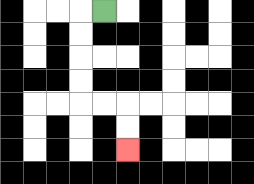{'start': '[4, 0]', 'end': '[5, 6]', 'path_directions': 'L,D,D,D,D,R,R,D,D', 'path_coordinates': '[[4, 0], [3, 0], [3, 1], [3, 2], [3, 3], [3, 4], [4, 4], [5, 4], [5, 5], [5, 6]]'}